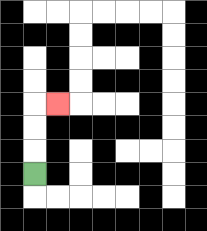{'start': '[1, 7]', 'end': '[2, 4]', 'path_directions': 'U,U,U,R', 'path_coordinates': '[[1, 7], [1, 6], [1, 5], [1, 4], [2, 4]]'}